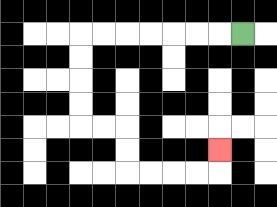{'start': '[10, 1]', 'end': '[9, 6]', 'path_directions': 'L,L,L,L,L,L,L,D,D,D,D,R,R,D,D,R,R,R,R,U', 'path_coordinates': '[[10, 1], [9, 1], [8, 1], [7, 1], [6, 1], [5, 1], [4, 1], [3, 1], [3, 2], [3, 3], [3, 4], [3, 5], [4, 5], [5, 5], [5, 6], [5, 7], [6, 7], [7, 7], [8, 7], [9, 7], [9, 6]]'}